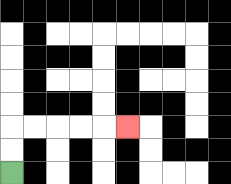{'start': '[0, 7]', 'end': '[5, 5]', 'path_directions': 'U,U,R,R,R,R,R', 'path_coordinates': '[[0, 7], [0, 6], [0, 5], [1, 5], [2, 5], [3, 5], [4, 5], [5, 5]]'}